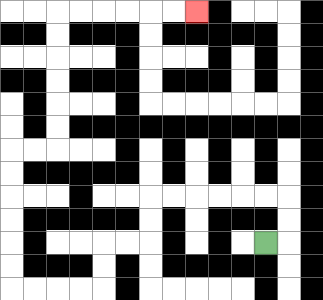{'start': '[11, 10]', 'end': '[8, 0]', 'path_directions': 'R,U,U,L,L,L,L,L,L,D,D,L,L,D,D,L,L,L,L,U,U,U,U,U,U,R,R,U,U,U,U,U,U,R,R,R,R,R,R', 'path_coordinates': '[[11, 10], [12, 10], [12, 9], [12, 8], [11, 8], [10, 8], [9, 8], [8, 8], [7, 8], [6, 8], [6, 9], [6, 10], [5, 10], [4, 10], [4, 11], [4, 12], [3, 12], [2, 12], [1, 12], [0, 12], [0, 11], [0, 10], [0, 9], [0, 8], [0, 7], [0, 6], [1, 6], [2, 6], [2, 5], [2, 4], [2, 3], [2, 2], [2, 1], [2, 0], [3, 0], [4, 0], [5, 0], [6, 0], [7, 0], [8, 0]]'}